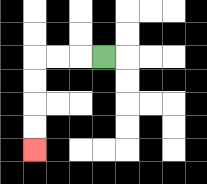{'start': '[4, 2]', 'end': '[1, 6]', 'path_directions': 'L,L,L,D,D,D,D', 'path_coordinates': '[[4, 2], [3, 2], [2, 2], [1, 2], [1, 3], [1, 4], [1, 5], [1, 6]]'}